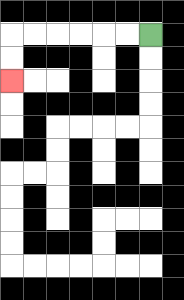{'start': '[6, 1]', 'end': '[0, 3]', 'path_directions': 'L,L,L,L,L,L,D,D', 'path_coordinates': '[[6, 1], [5, 1], [4, 1], [3, 1], [2, 1], [1, 1], [0, 1], [0, 2], [0, 3]]'}